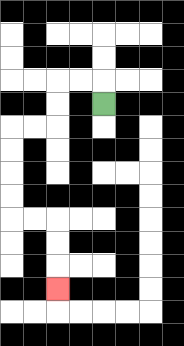{'start': '[4, 4]', 'end': '[2, 12]', 'path_directions': 'U,L,L,D,D,L,L,D,D,D,D,R,R,D,D,D', 'path_coordinates': '[[4, 4], [4, 3], [3, 3], [2, 3], [2, 4], [2, 5], [1, 5], [0, 5], [0, 6], [0, 7], [0, 8], [0, 9], [1, 9], [2, 9], [2, 10], [2, 11], [2, 12]]'}